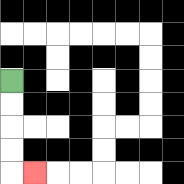{'start': '[0, 3]', 'end': '[1, 7]', 'path_directions': 'D,D,D,D,R', 'path_coordinates': '[[0, 3], [0, 4], [0, 5], [0, 6], [0, 7], [1, 7]]'}